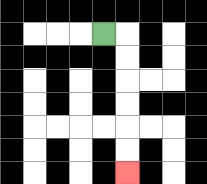{'start': '[4, 1]', 'end': '[5, 7]', 'path_directions': 'R,D,D,D,D,D,D', 'path_coordinates': '[[4, 1], [5, 1], [5, 2], [5, 3], [5, 4], [5, 5], [5, 6], [5, 7]]'}